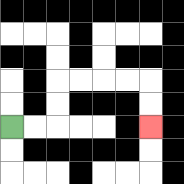{'start': '[0, 5]', 'end': '[6, 5]', 'path_directions': 'R,R,U,U,R,R,R,R,D,D', 'path_coordinates': '[[0, 5], [1, 5], [2, 5], [2, 4], [2, 3], [3, 3], [4, 3], [5, 3], [6, 3], [6, 4], [6, 5]]'}